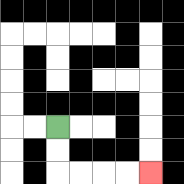{'start': '[2, 5]', 'end': '[6, 7]', 'path_directions': 'D,D,R,R,R,R', 'path_coordinates': '[[2, 5], [2, 6], [2, 7], [3, 7], [4, 7], [5, 7], [6, 7]]'}